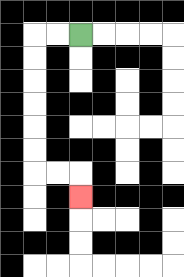{'start': '[3, 1]', 'end': '[3, 8]', 'path_directions': 'L,L,D,D,D,D,D,D,R,R,D', 'path_coordinates': '[[3, 1], [2, 1], [1, 1], [1, 2], [1, 3], [1, 4], [1, 5], [1, 6], [1, 7], [2, 7], [3, 7], [3, 8]]'}